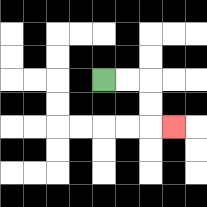{'start': '[4, 3]', 'end': '[7, 5]', 'path_directions': 'R,R,D,D,R', 'path_coordinates': '[[4, 3], [5, 3], [6, 3], [6, 4], [6, 5], [7, 5]]'}